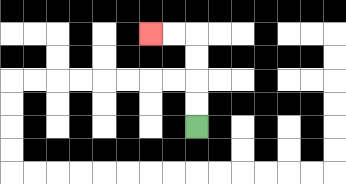{'start': '[8, 5]', 'end': '[6, 1]', 'path_directions': 'U,U,U,U,L,L', 'path_coordinates': '[[8, 5], [8, 4], [8, 3], [8, 2], [8, 1], [7, 1], [6, 1]]'}